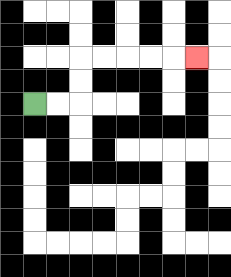{'start': '[1, 4]', 'end': '[8, 2]', 'path_directions': 'R,R,U,U,R,R,R,R,R', 'path_coordinates': '[[1, 4], [2, 4], [3, 4], [3, 3], [3, 2], [4, 2], [5, 2], [6, 2], [7, 2], [8, 2]]'}